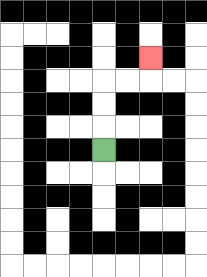{'start': '[4, 6]', 'end': '[6, 2]', 'path_directions': 'U,U,U,R,R,U', 'path_coordinates': '[[4, 6], [4, 5], [4, 4], [4, 3], [5, 3], [6, 3], [6, 2]]'}